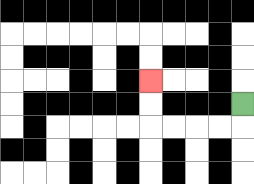{'start': '[10, 4]', 'end': '[6, 3]', 'path_directions': 'D,L,L,L,L,U,U', 'path_coordinates': '[[10, 4], [10, 5], [9, 5], [8, 5], [7, 5], [6, 5], [6, 4], [6, 3]]'}